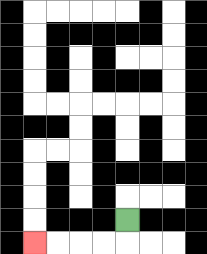{'start': '[5, 9]', 'end': '[1, 10]', 'path_directions': 'D,L,L,L,L', 'path_coordinates': '[[5, 9], [5, 10], [4, 10], [3, 10], [2, 10], [1, 10]]'}